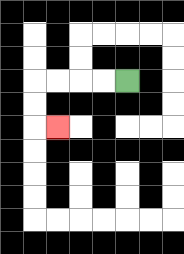{'start': '[5, 3]', 'end': '[2, 5]', 'path_directions': 'L,L,L,L,D,D,R', 'path_coordinates': '[[5, 3], [4, 3], [3, 3], [2, 3], [1, 3], [1, 4], [1, 5], [2, 5]]'}